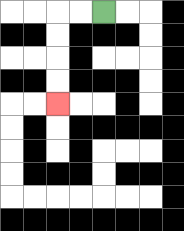{'start': '[4, 0]', 'end': '[2, 4]', 'path_directions': 'L,L,D,D,D,D', 'path_coordinates': '[[4, 0], [3, 0], [2, 0], [2, 1], [2, 2], [2, 3], [2, 4]]'}